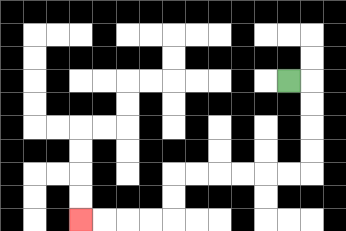{'start': '[12, 3]', 'end': '[3, 9]', 'path_directions': 'R,D,D,D,D,L,L,L,L,L,L,D,D,L,L,L,L', 'path_coordinates': '[[12, 3], [13, 3], [13, 4], [13, 5], [13, 6], [13, 7], [12, 7], [11, 7], [10, 7], [9, 7], [8, 7], [7, 7], [7, 8], [7, 9], [6, 9], [5, 9], [4, 9], [3, 9]]'}